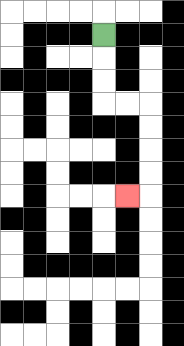{'start': '[4, 1]', 'end': '[5, 8]', 'path_directions': 'D,D,D,R,R,D,D,D,D,L', 'path_coordinates': '[[4, 1], [4, 2], [4, 3], [4, 4], [5, 4], [6, 4], [6, 5], [6, 6], [6, 7], [6, 8], [5, 8]]'}